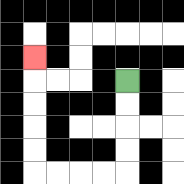{'start': '[5, 3]', 'end': '[1, 2]', 'path_directions': 'D,D,D,D,L,L,L,L,U,U,U,U,U', 'path_coordinates': '[[5, 3], [5, 4], [5, 5], [5, 6], [5, 7], [4, 7], [3, 7], [2, 7], [1, 7], [1, 6], [1, 5], [1, 4], [1, 3], [1, 2]]'}